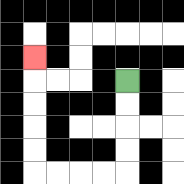{'start': '[5, 3]', 'end': '[1, 2]', 'path_directions': 'D,D,D,D,L,L,L,L,U,U,U,U,U', 'path_coordinates': '[[5, 3], [5, 4], [5, 5], [5, 6], [5, 7], [4, 7], [3, 7], [2, 7], [1, 7], [1, 6], [1, 5], [1, 4], [1, 3], [1, 2]]'}